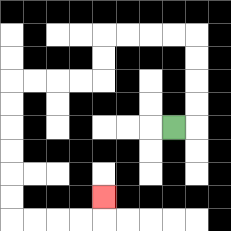{'start': '[7, 5]', 'end': '[4, 8]', 'path_directions': 'R,U,U,U,U,L,L,L,L,D,D,L,L,L,L,D,D,D,D,D,D,R,R,R,R,U', 'path_coordinates': '[[7, 5], [8, 5], [8, 4], [8, 3], [8, 2], [8, 1], [7, 1], [6, 1], [5, 1], [4, 1], [4, 2], [4, 3], [3, 3], [2, 3], [1, 3], [0, 3], [0, 4], [0, 5], [0, 6], [0, 7], [0, 8], [0, 9], [1, 9], [2, 9], [3, 9], [4, 9], [4, 8]]'}